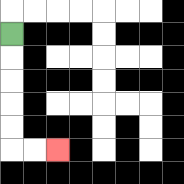{'start': '[0, 1]', 'end': '[2, 6]', 'path_directions': 'D,D,D,D,D,R,R', 'path_coordinates': '[[0, 1], [0, 2], [0, 3], [0, 4], [0, 5], [0, 6], [1, 6], [2, 6]]'}